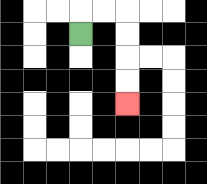{'start': '[3, 1]', 'end': '[5, 4]', 'path_directions': 'U,R,R,D,D,D,D', 'path_coordinates': '[[3, 1], [3, 0], [4, 0], [5, 0], [5, 1], [5, 2], [5, 3], [5, 4]]'}